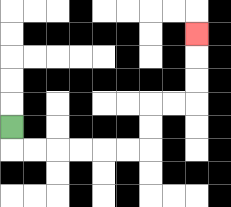{'start': '[0, 5]', 'end': '[8, 1]', 'path_directions': 'D,R,R,R,R,R,R,U,U,R,R,U,U,U', 'path_coordinates': '[[0, 5], [0, 6], [1, 6], [2, 6], [3, 6], [4, 6], [5, 6], [6, 6], [6, 5], [6, 4], [7, 4], [8, 4], [8, 3], [8, 2], [8, 1]]'}